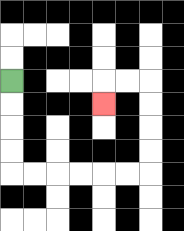{'start': '[0, 3]', 'end': '[4, 4]', 'path_directions': 'D,D,D,D,R,R,R,R,R,R,U,U,U,U,L,L,D', 'path_coordinates': '[[0, 3], [0, 4], [0, 5], [0, 6], [0, 7], [1, 7], [2, 7], [3, 7], [4, 7], [5, 7], [6, 7], [6, 6], [6, 5], [6, 4], [6, 3], [5, 3], [4, 3], [4, 4]]'}